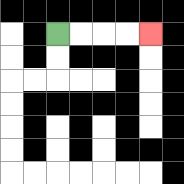{'start': '[2, 1]', 'end': '[6, 1]', 'path_directions': 'R,R,R,R', 'path_coordinates': '[[2, 1], [3, 1], [4, 1], [5, 1], [6, 1]]'}